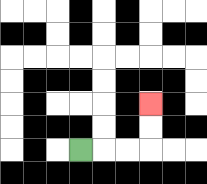{'start': '[3, 6]', 'end': '[6, 4]', 'path_directions': 'R,R,R,U,U', 'path_coordinates': '[[3, 6], [4, 6], [5, 6], [6, 6], [6, 5], [6, 4]]'}